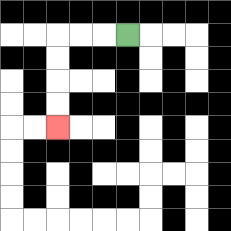{'start': '[5, 1]', 'end': '[2, 5]', 'path_directions': 'L,L,L,D,D,D,D', 'path_coordinates': '[[5, 1], [4, 1], [3, 1], [2, 1], [2, 2], [2, 3], [2, 4], [2, 5]]'}